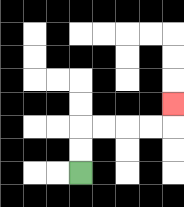{'start': '[3, 7]', 'end': '[7, 4]', 'path_directions': 'U,U,R,R,R,R,U', 'path_coordinates': '[[3, 7], [3, 6], [3, 5], [4, 5], [5, 5], [6, 5], [7, 5], [7, 4]]'}